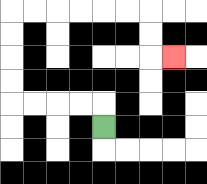{'start': '[4, 5]', 'end': '[7, 2]', 'path_directions': 'U,L,L,L,L,U,U,U,U,R,R,R,R,R,R,D,D,R', 'path_coordinates': '[[4, 5], [4, 4], [3, 4], [2, 4], [1, 4], [0, 4], [0, 3], [0, 2], [0, 1], [0, 0], [1, 0], [2, 0], [3, 0], [4, 0], [5, 0], [6, 0], [6, 1], [6, 2], [7, 2]]'}